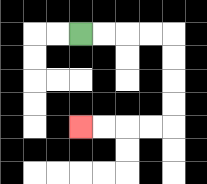{'start': '[3, 1]', 'end': '[3, 5]', 'path_directions': 'R,R,R,R,D,D,D,D,L,L,L,L', 'path_coordinates': '[[3, 1], [4, 1], [5, 1], [6, 1], [7, 1], [7, 2], [7, 3], [7, 4], [7, 5], [6, 5], [5, 5], [4, 5], [3, 5]]'}